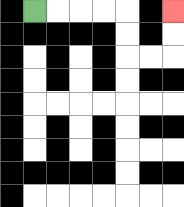{'start': '[1, 0]', 'end': '[7, 0]', 'path_directions': 'R,R,R,R,D,D,R,R,U,U', 'path_coordinates': '[[1, 0], [2, 0], [3, 0], [4, 0], [5, 0], [5, 1], [5, 2], [6, 2], [7, 2], [7, 1], [7, 0]]'}